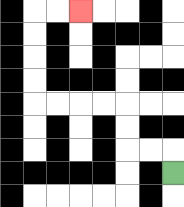{'start': '[7, 7]', 'end': '[3, 0]', 'path_directions': 'U,L,L,U,U,L,L,L,L,U,U,U,U,R,R', 'path_coordinates': '[[7, 7], [7, 6], [6, 6], [5, 6], [5, 5], [5, 4], [4, 4], [3, 4], [2, 4], [1, 4], [1, 3], [1, 2], [1, 1], [1, 0], [2, 0], [3, 0]]'}